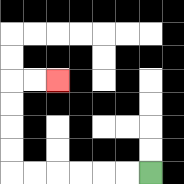{'start': '[6, 7]', 'end': '[2, 3]', 'path_directions': 'L,L,L,L,L,L,U,U,U,U,R,R', 'path_coordinates': '[[6, 7], [5, 7], [4, 7], [3, 7], [2, 7], [1, 7], [0, 7], [0, 6], [0, 5], [0, 4], [0, 3], [1, 3], [2, 3]]'}